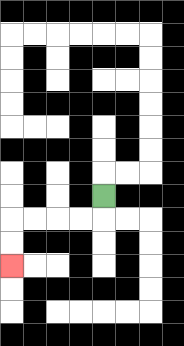{'start': '[4, 8]', 'end': '[0, 11]', 'path_directions': 'D,L,L,L,L,D,D', 'path_coordinates': '[[4, 8], [4, 9], [3, 9], [2, 9], [1, 9], [0, 9], [0, 10], [0, 11]]'}